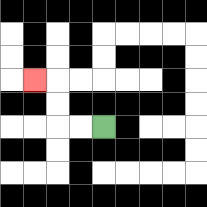{'start': '[4, 5]', 'end': '[1, 3]', 'path_directions': 'L,L,U,U,L', 'path_coordinates': '[[4, 5], [3, 5], [2, 5], [2, 4], [2, 3], [1, 3]]'}